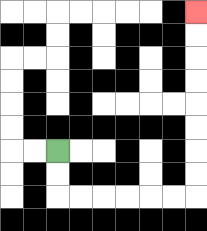{'start': '[2, 6]', 'end': '[8, 0]', 'path_directions': 'D,D,R,R,R,R,R,R,U,U,U,U,U,U,U,U', 'path_coordinates': '[[2, 6], [2, 7], [2, 8], [3, 8], [4, 8], [5, 8], [6, 8], [7, 8], [8, 8], [8, 7], [8, 6], [8, 5], [8, 4], [8, 3], [8, 2], [8, 1], [8, 0]]'}